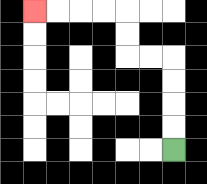{'start': '[7, 6]', 'end': '[1, 0]', 'path_directions': 'U,U,U,U,L,L,U,U,L,L,L,L', 'path_coordinates': '[[7, 6], [7, 5], [7, 4], [7, 3], [7, 2], [6, 2], [5, 2], [5, 1], [5, 0], [4, 0], [3, 0], [2, 0], [1, 0]]'}